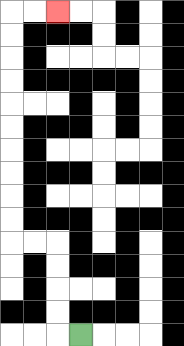{'start': '[3, 14]', 'end': '[2, 0]', 'path_directions': 'L,U,U,U,U,L,L,U,U,U,U,U,U,U,U,U,U,R,R', 'path_coordinates': '[[3, 14], [2, 14], [2, 13], [2, 12], [2, 11], [2, 10], [1, 10], [0, 10], [0, 9], [0, 8], [0, 7], [0, 6], [0, 5], [0, 4], [0, 3], [0, 2], [0, 1], [0, 0], [1, 0], [2, 0]]'}